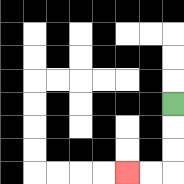{'start': '[7, 4]', 'end': '[5, 7]', 'path_directions': 'D,D,D,L,L', 'path_coordinates': '[[7, 4], [7, 5], [7, 6], [7, 7], [6, 7], [5, 7]]'}